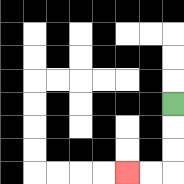{'start': '[7, 4]', 'end': '[5, 7]', 'path_directions': 'D,D,D,L,L', 'path_coordinates': '[[7, 4], [7, 5], [7, 6], [7, 7], [6, 7], [5, 7]]'}